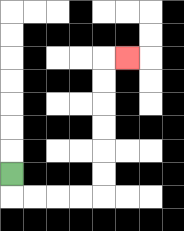{'start': '[0, 7]', 'end': '[5, 2]', 'path_directions': 'D,R,R,R,R,U,U,U,U,U,U,R', 'path_coordinates': '[[0, 7], [0, 8], [1, 8], [2, 8], [3, 8], [4, 8], [4, 7], [4, 6], [4, 5], [4, 4], [4, 3], [4, 2], [5, 2]]'}